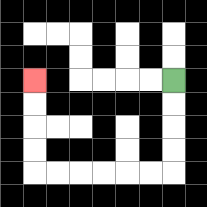{'start': '[7, 3]', 'end': '[1, 3]', 'path_directions': 'D,D,D,D,L,L,L,L,L,L,U,U,U,U', 'path_coordinates': '[[7, 3], [7, 4], [7, 5], [7, 6], [7, 7], [6, 7], [5, 7], [4, 7], [3, 7], [2, 7], [1, 7], [1, 6], [1, 5], [1, 4], [1, 3]]'}